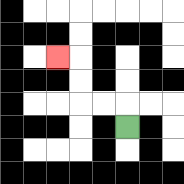{'start': '[5, 5]', 'end': '[2, 2]', 'path_directions': 'U,L,L,U,U,L', 'path_coordinates': '[[5, 5], [5, 4], [4, 4], [3, 4], [3, 3], [3, 2], [2, 2]]'}